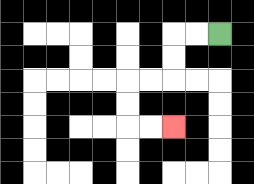{'start': '[9, 1]', 'end': '[7, 5]', 'path_directions': 'L,L,D,D,L,L,D,D,R,R', 'path_coordinates': '[[9, 1], [8, 1], [7, 1], [7, 2], [7, 3], [6, 3], [5, 3], [5, 4], [5, 5], [6, 5], [7, 5]]'}